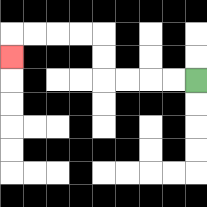{'start': '[8, 3]', 'end': '[0, 2]', 'path_directions': 'L,L,L,L,U,U,L,L,L,L,D', 'path_coordinates': '[[8, 3], [7, 3], [6, 3], [5, 3], [4, 3], [4, 2], [4, 1], [3, 1], [2, 1], [1, 1], [0, 1], [0, 2]]'}